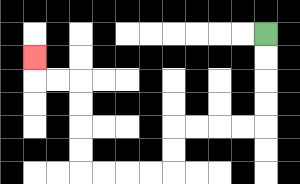{'start': '[11, 1]', 'end': '[1, 2]', 'path_directions': 'D,D,D,D,L,L,L,L,D,D,L,L,L,L,U,U,U,U,L,L,U', 'path_coordinates': '[[11, 1], [11, 2], [11, 3], [11, 4], [11, 5], [10, 5], [9, 5], [8, 5], [7, 5], [7, 6], [7, 7], [6, 7], [5, 7], [4, 7], [3, 7], [3, 6], [3, 5], [3, 4], [3, 3], [2, 3], [1, 3], [1, 2]]'}